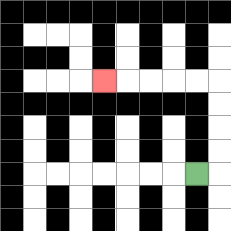{'start': '[8, 7]', 'end': '[4, 3]', 'path_directions': 'R,U,U,U,U,L,L,L,L,L', 'path_coordinates': '[[8, 7], [9, 7], [9, 6], [9, 5], [9, 4], [9, 3], [8, 3], [7, 3], [6, 3], [5, 3], [4, 3]]'}